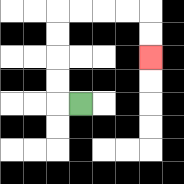{'start': '[3, 4]', 'end': '[6, 2]', 'path_directions': 'L,U,U,U,U,R,R,R,R,D,D', 'path_coordinates': '[[3, 4], [2, 4], [2, 3], [2, 2], [2, 1], [2, 0], [3, 0], [4, 0], [5, 0], [6, 0], [6, 1], [6, 2]]'}